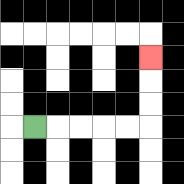{'start': '[1, 5]', 'end': '[6, 2]', 'path_directions': 'R,R,R,R,R,U,U,U', 'path_coordinates': '[[1, 5], [2, 5], [3, 5], [4, 5], [5, 5], [6, 5], [6, 4], [6, 3], [6, 2]]'}